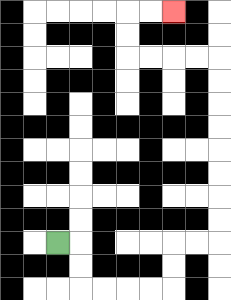{'start': '[2, 10]', 'end': '[7, 0]', 'path_directions': 'R,D,D,R,R,R,R,U,U,R,R,U,U,U,U,U,U,U,U,L,L,L,L,U,U,R,R', 'path_coordinates': '[[2, 10], [3, 10], [3, 11], [3, 12], [4, 12], [5, 12], [6, 12], [7, 12], [7, 11], [7, 10], [8, 10], [9, 10], [9, 9], [9, 8], [9, 7], [9, 6], [9, 5], [9, 4], [9, 3], [9, 2], [8, 2], [7, 2], [6, 2], [5, 2], [5, 1], [5, 0], [6, 0], [7, 0]]'}